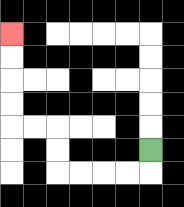{'start': '[6, 6]', 'end': '[0, 1]', 'path_directions': 'D,L,L,L,L,U,U,L,L,U,U,U,U', 'path_coordinates': '[[6, 6], [6, 7], [5, 7], [4, 7], [3, 7], [2, 7], [2, 6], [2, 5], [1, 5], [0, 5], [0, 4], [0, 3], [0, 2], [0, 1]]'}